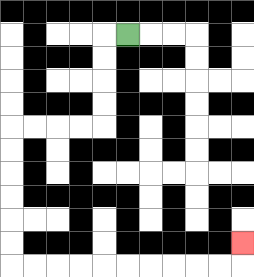{'start': '[5, 1]', 'end': '[10, 10]', 'path_directions': 'L,D,D,D,D,L,L,L,L,D,D,D,D,D,D,R,R,R,R,R,R,R,R,R,R,U', 'path_coordinates': '[[5, 1], [4, 1], [4, 2], [4, 3], [4, 4], [4, 5], [3, 5], [2, 5], [1, 5], [0, 5], [0, 6], [0, 7], [0, 8], [0, 9], [0, 10], [0, 11], [1, 11], [2, 11], [3, 11], [4, 11], [5, 11], [6, 11], [7, 11], [8, 11], [9, 11], [10, 11], [10, 10]]'}